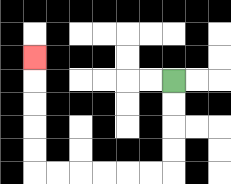{'start': '[7, 3]', 'end': '[1, 2]', 'path_directions': 'D,D,D,D,L,L,L,L,L,L,U,U,U,U,U', 'path_coordinates': '[[7, 3], [7, 4], [7, 5], [7, 6], [7, 7], [6, 7], [5, 7], [4, 7], [3, 7], [2, 7], [1, 7], [1, 6], [1, 5], [1, 4], [1, 3], [1, 2]]'}